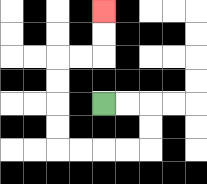{'start': '[4, 4]', 'end': '[4, 0]', 'path_directions': 'R,R,D,D,L,L,L,L,U,U,U,U,R,R,U,U', 'path_coordinates': '[[4, 4], [5, 4], [6, 4], [6, 5], [6, 6], [5, 6], [4, 6], [3, 6], [2, 6], [2, 5], [2, 4], [2, 3], [2, 2], [3, 2], [4, 2], [4, 1], [4, 0]]'}